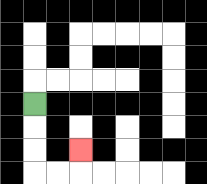{'start': '[1, 4]', 'end': '[3, 6]', 'path_directions': 'D,D,D,R,R,U', 'path_coordinates': '[[1, 4], [1, 5], [1, 6], [1, 7], [2, 7], [3, 7], [3, 6]]'}